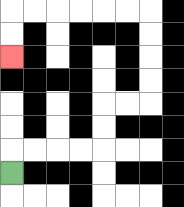{'start': '[0, 7]', 'end': '[0, 2]', 'path_directions': 'U,R,R,R,R,U,U,R,R,U,U,U,U,L,L,L,L,L,L,D,D', 'path_coordinates': '[[0, 7], [0, 6], [1, 6], [2, 6], [3, 6], [4, 6], [4, 5], [4, 4], [5, 4], [6, 4], [6, 3], [6, 2], [6, 1], [6, 0], [5, 0], [4, 0], [3, 0], [2, 0], [1, 0], [0, 0], [0, 1], [0, 2]]'}